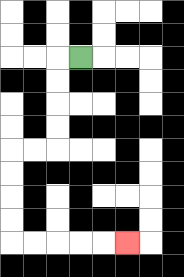{'start': '[3, 2]', 'end': '[5, 10]', 'path_directions': 'L,D,D,D,D,L,L,D,D,D,D,R,R,R,R,R', 'path_coordinates': '[[3, 2], [2, 2], [2, 3], [2, 4], [2, 5], [2, 6], [1, 6], [0, 6], [0, 7], [0, 8], [0, 9], [0, 10], [1, 10], [2, 10], [3, 10], [4, 10], [5, 10]]'}